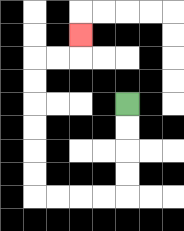{'start': '[5, 4]', 'end': '[3, 1]', 'path_directions': 'D,D,D,D,L,L,L,L,U,U,U,U,U,U,R,R,U', 'path_coordinates': '[[5, 4], [5, 5], [5, 6], [5, 7], [5, 8], [4, 8], [3, 8], [2, 8], [1, 8], [1, 7], [1, 6], [1, 5], [1, 4], [1, 3], [1, 2], [2, 2], [3, 2], [3, 1]]'}